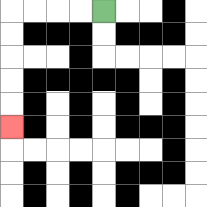{'start': '[4, 0]', 'end': '[0, 5]', 'path_directions': 'L,L,L,L,D,D,D,D,D', 'path_coordinates': '[[4, 0], [3, 0], [2, 0], [1, 0], [0, 0], [0, 1], [0, 2], [0, 3], [0, 4], [0, 5]]'}